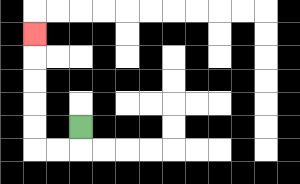{'start': '[3, 5]', 'end': '[1, 1]', 'path_directions': 'D,L,L,U,U,U,U,U', 'path_coordinates': '[[3, 5], [3, 6], [2, 6], [1, 6], [1, 5], [1, 4], [1, 3], [1, 2], [1, 1]]'}